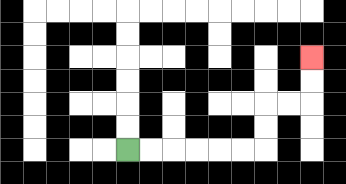{'start': '[5, 6]', 'end': '[13, 2]', 'path_directions': 'R,R,R,R,R,R,U,U,R,R,U,U', 'path_coordinates': '[[5, 6], [6, 6], [7, 6], [8, 6], [9, 6], [10, 6], [11, 6], [11, 5], [11, 4], [12, 4], [13, 4], [13, 3], [13, 2]]'}